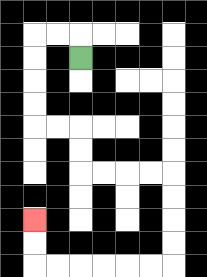{'start': '[3, 2]', 'end': '[1, 9]', 'path_directions': 'U,L,L,D,D,D,D,R,R,D,D,R,R,R,R,D,D,D,D,L,L,L,L,L,L,U,U', 'path_coordinates': '[[3, 2], [3, 1], [2, 1], [1, 1], [1, 2], [1, 3], [1, 4], [1, 5], [2, 5], [3, 5], [3, 6], [3, 7], [4, 7], [5, 7], [6, 7], [7, 7], [7, 8], [7, 9], [7, 10], [7, 11], [6, 11], [5, 11], [4, 11], [3, 11], [2, 11], [1, 11], [1, 10], [1, 9]]'}